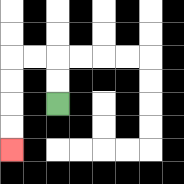{'start': '[2, 4]', 'end': '[0, 6]', 'path_directions': 'U,U,L,L,D,D,D,D', 'path_coordinates': '[[2, 4], [2, 3], [2, 2], [1, 2], [0, 2], [0, 3], [0, 4], [0, 5], [0, 6]]'}